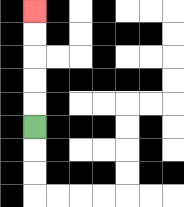{'start': '[1, 5]', 'end': '[1, 0]', 'path_directions': 'U,U,U,U,U', 'path_coordinates': '[[1, 5], [1, 4], [1, 3], [1, 2], [1, 1], [1, 0]]'}